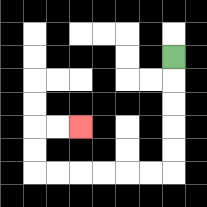{'start': '[7, 2]', 'end': '[3, 5]', 'path_directions': 'D,D,D,D,D,L,L,L,L,L,L,U,U,R,R', 'path_coordinates': '[[7, 2], [7, 3], [7, 4], [7, 5], [7, 6], [7, 7], [6, 7], [5, 7], [4, 7], [3, 7], [2, 7], [1, 7], [1, 6], [1, 5], [2, 5], [3, 5]]'}